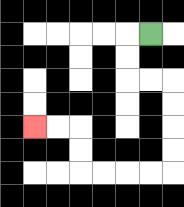{'start': '[6, 1]', 'end': '[1, 5]', 'path_directions': 'L,D,D,R,R,D,D,D,D,L,L,L,L,U,U,L,L', 'path_coordinates': '[[6, 1], [5, 1], [5, 2], [5, 3], [6, 3], [7, 3], [7, 4], [7, 5], [7, 6], [7, 7], [6, 7], [5, 7], [4, 7], [3, 7], [3, 6], [3, 5], [2, 5], [1, 5]]'}